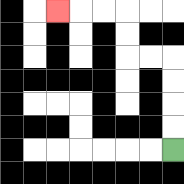{'start': '[7, 6]', 'end': '[2, 0]', 'path_directions': 'U,U,U,U,L,L,U,U,L,L,L', 'path_coordinates': '[[7, 6], [7, 5], [7, 4], [7, 3], [7, 2], [6, 2], [5, 2], [5, 1], [5, 0], [4, 0], [3, 0], [2, 0]]'}